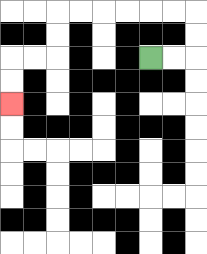{'start': '[6, 2]', 'end': '[0, 4]', 'path_directions': 'R,R,U,U,L,L,L,L,L,L,D,D,L,L,D,D', 'path_coordinates': '[[6, 2], [7, 2], [8, 2], [8, 1], [8, 0], [7, 0], [6, 0], [5, 0], [4, 0], [3, 0], [2, 0], [2, 1], [2, 2], [1, 2], [0, 2], [0, 3], [0, 4]]'}